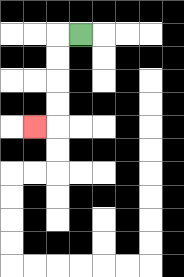{'start': '[3, 1]', 'end': '[1, 5]', 'path_directions': 'L,D,D,D,D,L', 'path_coordinates': '[[3, 1], [2, 1], [2, 2], [2, 3], [2, 4], [2, 5], [1, 5]]'}